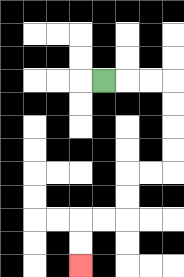{'start': '[4, 3]', 'end': '[3, 11]', 'path_directions': 'R,R,R,D,D,D,D,L,L,D,D,L,L,D,D', 'path_coordinates': '[[4, 3], [5, 3], [6, 3], [7, 3], [7, 4], [7, 5], [7, 6], [7, 7], [6, 7], [5, 7], [5, 8], [5, 9], [4, 9], [3, 9], [3, 10], [3, 11]]'}